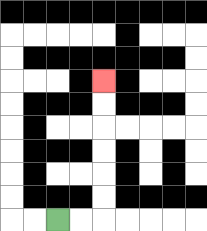{'start': '[2, 9]', 'end': '[4, 3]', 'path_directions': 'R,R,U,U,U,U,U,U', 'path_coordinates': '[[2, 9], [3, 9], [4, 9], [4, 8], [4, 7], [4, 6], [4, 5], [4, 4], [4, 3]]'}